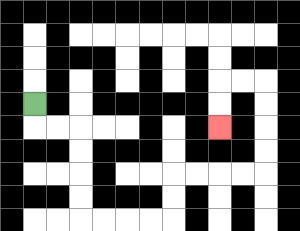{'start': '[1, 4]', 'end': '[9, 5]', 'path_directions': 'D,R,R,D,D,D,D,R,R,R,R,U,U,R,R,R,R,U,U,U,U,L,L,D,D', 'path_coordinates': '[[1, 4], [1, 5], [2, 5], [3, 5], [3, 6], [3, 7], [3, 8], [3, 9], [4, 9], [5, 9], [6, 9], [7, 9], [7, 8], [7, 7], [8, 7], [9, 7], [10, 7], [11, 7], [11, 6], [11, 5], [11, 4], [11, 3], [10, 3], [9, 3], [9, 4], [9, 5]]'}